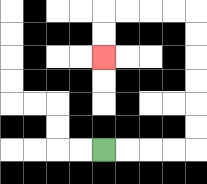{'start': '[4, 6]', 'end': '[4, 2]', 'path_directions': 'R,R,R,R,U,U,U,U,U,U,L,L,L,L,D,D', 'path_coordinates': '[[4, 6], [5, 6], [6, 6], [7, 6], [8, 6], [8, 5], [8, 4], [8, 3], [8, 2], [8, 1], [8, 0], [7, 0], [6, 0], [5, 0], [4, 0], [4, 1], [4, 2]]'}